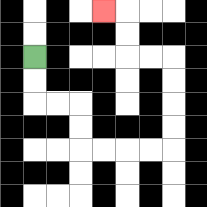{'start': '[1, 2]', 'end': '[4, 0]', 'path_directions': 'D,D,R,R,D,D,R,R,R,R,U,U,U,U,L,L,U,U,L', 'path_coordinates': '[[1, 2], [1, 3], [1, 4], [2, 4], [3, 4], [3, 5], [3, 6], [4, 6], [5, 6], [6, 6], [7, 6], [7, 5], [7, 4], [7, 3], [7, 2], [6, 2], [5, 2], [5, 1], [5, 0], [4, 0]]'}